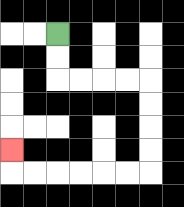{'start': '[2, 1]', 'end': '[0, 6]', 'path_directions': 'D,D,R,R,R,R,D,D,D,D,L,L,L,L,L,L,U', 'path_coordinates': '[[2, 1], [2, 2], [2, 3], [3, 3], [4, 3], [5, 3], [6, 3], [6, 4], [6, 5], [6, 6], [6, 7], [5, 7], [4, 7], [3, 7], [2, 7], [1, 7], [0, 7], [0, 6]]'}